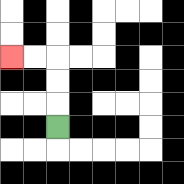{'start': '[2, 5]', 'end': '[0, 2]', 'path_directions': 'U,U,U,L,L', 'path_coordinates': '[[2, 5], [2, 4], [2, 3], [2, 2], [1, 2], [0, 2]]'}